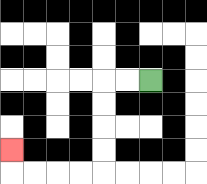{'start': '[6, 3]', 'end': '[0, 6]', 'path_directions': 'L,L,D,D,D,D,L,L,L,L,U', 'path_coordinates': '[[6, 3], [5, 3], [4, 3], [4, 4], [4, 5], [4, 6], [4, 7], [3, 7], [2, 7], [1, 7], [0, 7], [0, 6]]'}